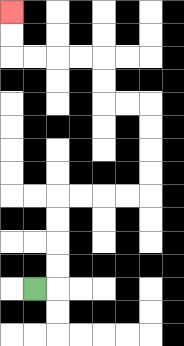{'start': '[1, 12]', 'end': '[0, 0]', 'path_directions': 'R,U,U,U,U,R,R,R,R,U,U,U,U,L,L,U,U,L,L,L,L,U,U', 'path_coordinates': '[[1, 12], [2, 12], [2, 11], [2, 10], [2, 9], [2, 8], [3, 8], [4, 8], [5, 8], [6, 8], [6, 7], [6, 6], [6, 5], [6, 4], [5, 4], [4, 4], [4, 3], [4, 2], [3, 2], [2, 2], [1, 2], [0, 2], [0, 1], [0, 0]]'}